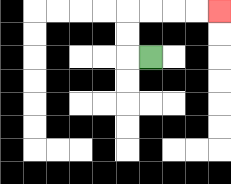{'start': '[6, 2]', 'end': '[9, 0]', 'path_directions': 'L,U,U,R,R,R,R', 'path_coordinates': '[[6, 2], [5, 2], [5, 1], [5, 0], [6, 0], [7, 0], [8, 0], [9, 0]]'}